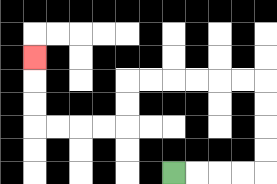{'start': '[7, 7]', 'end': '[1, 2]', 'path_directions': 'R,R,R,R,U,U,U,U,L,L,L,L,L,L,D,D,L,L,L,L,U,U,U', 'path_coordinates': '[[7, 7], [8, 7], [9, 7], [10, 7], [11, 7], [11, 6], [11, 5], [11, 4], [11, 3], [10, 3], [9, 3], [8, 3], [7, 3], [6, 3], [5, 3], [5, 4], [5, 5], [4, 5], [3, 5], [2, 5], [1, 5], [1, 4], [1, 3], [1, 2]]'}